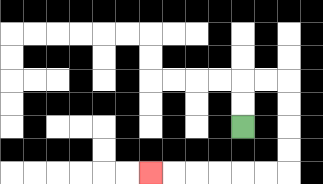{'start': '[10, 5]', 'end': '[6, 7]', 'path_directions': 'U,U,R,R,D,D,D,D,L,L,L,L,L,L', 'path_coordinates': '[[10, 5], [10, 4], [10, 3], [11, 3], [12, 3], [12, 4], [12, 5], [12, 6], [12, 7], [11, 7], [10, 7], [9, 7], [8, 7], [7, 7], [6, 7]]'}